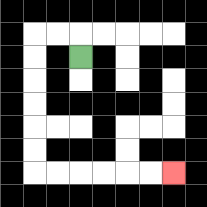{'start': '[3, 2]', 'end': '[7, 7]', 'path_directions': 'U,L,L,D,D,D,D,D,D,R,R,R,R,R,R', 'path_coordinates': '[[3, 2], [3, 1], [2, 1], [1, 1], [1, 2], [1, 3], [1, 4], [1, 5], [1, 6], [1, 7], [2, 7], [3, 7], [4, 7], [5, 7], [6, 7], [7, 7]]'}